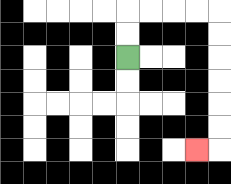{'start': '[5, 2]', 'end': '[8, 6]', 'path_directions': 'U,U,R,R,R,R,D,D,D,D,D,D,L', 'path_coordinates': '[[5, 2], [5, 1], [5, 0], [6, 0], [7, 0], [8, 0], [9, 0], [9, 1], [9, 2], [9, 3], [9, 4], [9, 5], [9, 6], [8, 6]]'}